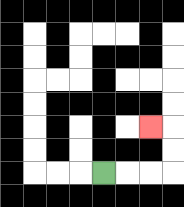{'start': '[4, 7]', 'end': '[6, 5]', 'path_directions': 'R,R,R,U,U,L', 'path_coordinates': '[[4, 7], [5, 7], [6, 7], [7, 7], [7, 6], [7, 5], [6, 5]]'}